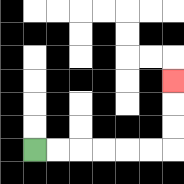{'start': '[1, 6]', 'end': '[7, 3]', 'path_directions': 'R,R,R,R,R,R,U,U,U', 'path_coordinates': '[[1, 6], [2, 6], [3, 6], [4, 6], [5, 6], [6, 6], [7, 6], [7, 5], [7, 4], [7, 3]]'}